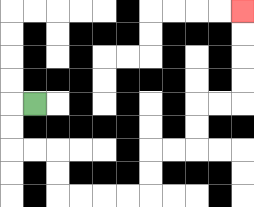{'start': '[1, 4]', 'end': '[10, 0]', 'path_directions': 'L,D,D,R,R,D,D,R,R,R,R,U,U,R,R,U,U,R,R,U,U,U,U', 'path_coordinates': '[[1, 4], [0, 4], [0, 5], [0, 6], [1, 6], [2, 6], [2, 7], [2, 8], [3, 8], [4, 8], [5, 8], [6, 8], [6, 7], [6, 6], [7, 6], [8, 6], [8, 5], [8, 4], [9, 4], [10, 4], [10, 3], [10, 2], [10, 1], [10, 0]]'}